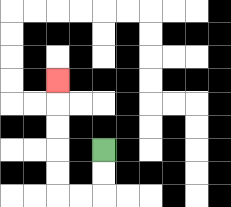{'start': '[4, 6]', 'end': '[2, 3]', 'path_directions': 'D,D,L,L,U,U,U,U,U', 'path_coordinates': '[[4, 6], [4, 7], [4, 8], [3, 8], [2, 8], [2, 7], [2, 6], [2, 5], [2, 4], [2, 3]]'}